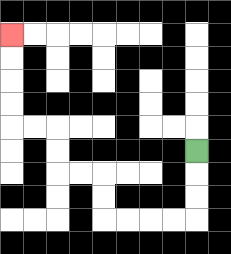{'start': '[8, 6]', 'end': '[0, 1]', 'path_directions': 'D,D,D,L,L,L,L,U,U,L,L,U,U,L,L,U,U,U,U', 'path_coordinates': '[[8, 6], [8, 7], [8, 8], [8, 9], [7, 9], [6, 9], [5, 9], [4, 9], [4, 8], [4, 7], [3, 7], [2, 7], [2, 6], [2, 5], [1, 5], [0, 5], [0, 4], [0, 3], [0, 2], [0, 1]]'}